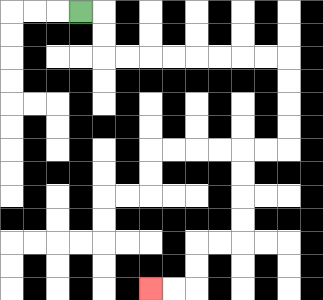{'start': '[3, 0]', 'end': '[6, 12]', 'path_directions': 'R,D,D,R,R,R,R,R,R,R,R,D,D,D,D,L,L,D,D,D,D,L,L,D,D,L,L', 'path_coordinates': '[[3, 0], [4, 0], [4, 1], [4, 2], [5, 2], [6, 2], [7, 2], [8, 2], [9, 2], [10, 2], [11, 2], [12, 2], [12, 3], [12, 4], [12, 5], [12, 6], [11, 6], [10, 6], [10, 7], [10, 8], [10, 9], [10, 10], [9, 10], [8, 10], [8, 11], [8, 12], [7, 12], [6, 12]]'}